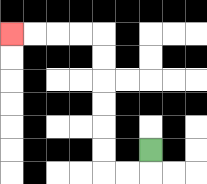{'start': '[6, 6]', 'end': '[0, 1]', 'path_directions': 'D,L,L,U,U,U,U,U,U,L,L,L,L', 'path_coordinates': '[[6, 6], [6, 7], [5, 7], [4, 7], [4, 6], [4, 5], [4, 4], [4, 3], [4, 2], [4, 1], [3, 1], [2, 1], [1, 1], [0, 1]]'}